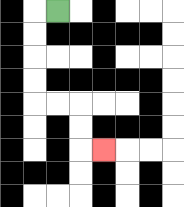{'start': '[2, 0]', 'end': '[4, 6]', 'path_directions': 'L,D,D,D,D,R,R,D,D,R', 'path_coordinates': '[[2, 0], [1, 0], [1, 1], [1, 2], [1, 3], [1, 4], [2, 4], [3, 4], [3, 5], [3, 6], [4, 6]]'}